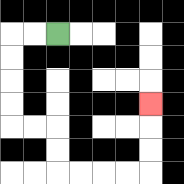{'start': '[2, 1]', 'end': '[6, 4]', 'path_directions': 'L,L,D,D,D,D,R,R,D,D,R,R,R,R,U,U,U', 'path_coordinates': '[[2, 1], [1, 1], [0, 1], [0, 2], [0, 3], [0, 4], [0, 5], [1, 5], [2, 5], [2, 6], [2, 7], [3, 7], [4, 7], [5, 7], [6, 7], [6, 6], [6, 5], [6, 4]]'}